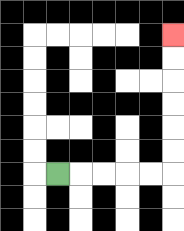{'start': '[2, 7]', 'end': '[7, 1]', 'path_directions': 'R,R,R,R,R,U,U,U,U,U,U', 'path_coordinates': '[[2, 7], [3, 7], [4, 7], [5, 7], [6, 7], [7, 7], [7, 6], [7, 5], [7, 4], [7, 3], [7, 2], [7, 1]]'}